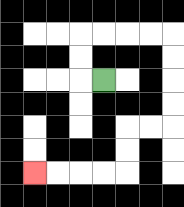{'start': '[4, 3]', 'end': '[1, 7]', 'path_directions': 'L,U,U,R,R,R,R,D,D,D,D,L,L,D,D,L,L,L,L', 'path_coordinates': '[[4, 3], [3, 3], [3, 2], [3, 1], [4, 1], [5, 1], [6, 1], [7, 1], [7, 2], [7, 3], [7, 4], [7, 5], [6, 5], [5, 5], [5, 6], [5, 7], [4, 7], [3, 7], [2, 7], [1, 7]]'}